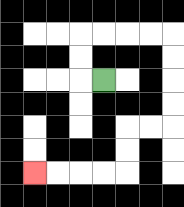{'start': '[4, 3]', 'end': '[1, 7]', 'path_directions': 'L,U,U,R,R,R,R,D,D,D,D,L,L,D,D,L,L,L,L', 'path_coordinates': '[[4, 3], [3, 3], [3, 2], [3, 1], [4, 1], [5, 1], [6, 1], [7, 1], [7, 2], [7, 3], [7, 4], [7, 5], [6, 5], [5, 5], [5, 6], [5, 7], [4, 7], [3, 7], [2, 7], [1, 7]]'}